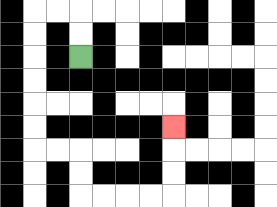{'start': '[3, 2]', 'end': '[7, 5]', 'path_directions': 'U,U,L,L,D,D,D,D,D,D,R,R,D,D,R,R,R,R,U,U,U', 'path_coordinates': '[[3, 2], [3, 1], [3, 0], [2, 0], [1, 0], [1, 1], [1, 2], [1, 3], [1, 4], [1, 5], [1, 6], [2, 6], [3, 6], [3, 7], [3, 8], [4, 8], [5, 8], [6, 8], [7, 8], [7, 7], [7, 6], [7, 5]]'}